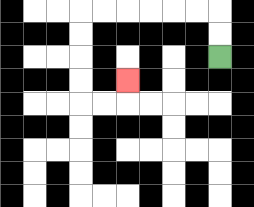{'start': '[9, 2]', 'end': '[5, 3]', 'path_directions': 'U,U,L,L,L,L,L,L,D,D,D,D,R,R,U', 'path_coordinates': '[[9, 2], [9, 1], [9, 0], [8, 0], [7, 0], [6, 0], [5, 0], [4, 0], [3, 0], [3, 1], [3, 2], [3, 3], [3, 4], [4, 4], [5, 4], [5, 3]]'}